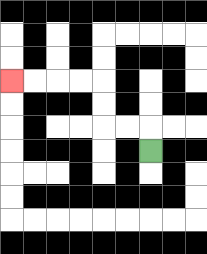{'start': '[6, 6]', 'end': '[0, 3]', 'path_directions': 'U,L,L,U,U,L,L,L,L', 'path_coordinates': '[[6, 6], [6, 5], [5, 5], [4, 5], [4, 4], [4, 3], [3, 3], [2, 3], [1, 3], [0, 3]]'}